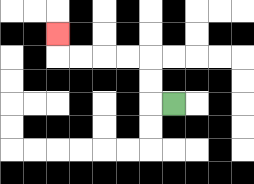{'start': '[7, 4]', 'end': '[2, 1]', 'path_directions': 'L,U,U,L,L,L,L,U', 'path_coordinates': '[[7, 4], [6, 4], [6, 3], [6, 2], [5, 2], [4, 2], [3, 2], [2, 2], [2, 1]]'}